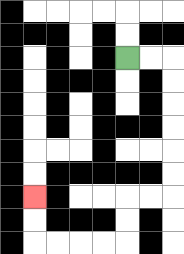{'start': '[5, 2]', 'end': '[1, 8]', 'path_directions': 'R,R,D,D,D,D,D,D,L,L,D,D,L,L,L,L,U,U', 'path_coordinates': '[[5, 2], [6, 2], [7, 2], [7, 3], [7, 4], [7, 5], [7, 6], [7, 7], [7, 8], [6, 8], [5, 8], [5, 9], [5, 10], [4, 10], [3, 10], [2, 10], [1, 10], [1, 9], [1, 8]]'}